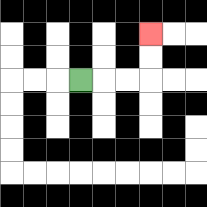{'start': '[3, 3]', 'end': '[6, 1]', 'path_directions': 'R,R,R,U,U', 'path_coordinates': '[[3, 3], [4, 3], [5, 3], [6, 3], [6, 2], [6, 1]]'}